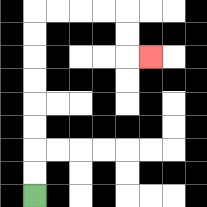{'start': '[1, 8]', 'end': '[6, 2]', 'path_directions': 'U,U,U,U,U,U,U,U,R,R,R,R,D,D,R', 'path_coordinates': '[[1, 8], [1, 7], [1, 6], [1, 5], [1, 4], [1, 3], [1, 2], [1, 1], [1, 0], [2, 0], [3, 0], [4, 0], [5, 0], [5, 1], [5, 2], [6, 2]]'}